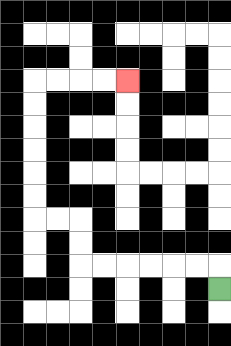{'start': '[9, 12]', 'end': '[5, 3]', 'path_directions': 'U,L,L,L,L,L,L,U,U,L,L,U,U,U,U,U,U,R,R,R,R', 'path_coordinates': '[[9, 12], [9, 11], [8, 11], [7, 11], [6, 11], [5, 11], [4, 11], [3, 11], [3, 10], [3, 9], [2, 9], [1, 9], [1, 8], [1, 7], [1, 6], [1, 5], [1, 4], [1, 3], [2, 3], [3, 3], [4, 3], [5, 3]]'}